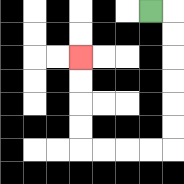{'start': '[6, 0]', 'end': '[3, 2]', 'path_directions': 'R,D,D,D,D,D,D,L,L,L,L,U,U,U,U', 'path_coordinates': '[[6, 0], [7, 0], [7, 1], [7, 2], [7, 3], [7, 4], [7, 5], [7, 6], [6, 6], [5, 6], [4, 6], [3, 6], [3, 5], [3, 4], [3, 3], [3, 2]]'}